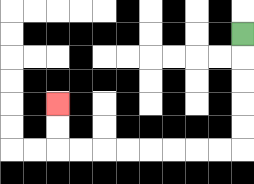{'start': '[10, 1]', 'end': '[2, 4]', 'path_directions': 'D,D,D,D,D,L,L,L,L,L,L,L,L,U,U', 'path_coordinates': '[[10, 1], [10, 2], [10, 3], [10, 4], [10, 5], [10, 6], [9, 6], [8, 6], [7, 6], [6, 6], [5, 6], [4, 6], [3, 6], [2, 6], [2, 5], [2, 4]]'}